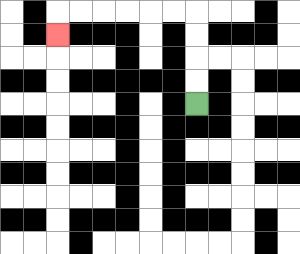{'start': '[8, 4]', 'end': '[2, 1]', 'path_directions': 'U,U,U,U,L,L,L,L,L,L,D', 'path_coordinates': '[[8, 4], [8, 3], [8, 2], [8, 1], [8, 0], [7, 0], [6, 0], [5, 0], [4, 0], [3, 0], [2, 0], [2, 1]]'}